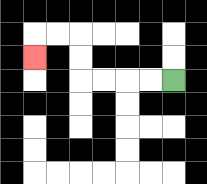{'start': '[7, 3]', 'end': '[1, 2]', 'path_directions': 'L,L,L,L,U,U,L,L,D', 'path_coordinates': '[[7, 3], [6, 3], [5, 3], [4, 3], [3, 3], [3, 2], [3, 1], [2, 1], [1, 1], [1, 2]]'}